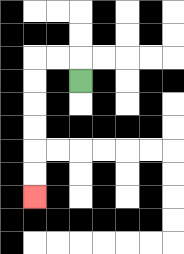{'start': '[3, 3]', 'end': '[1, 8]', 'path_directions': 'U,L,L,D,D,D,D,D,D', 'path_coordinates': '[[3, 3], [3, 2], [2, 2], [1, 2], [1, 3], [1, 4], [1, 5], [1, 6], [1, 7], [1, 8]]'}